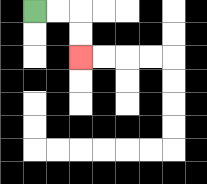{'start': '[1, 0]', 'end': '[3, 2]', 'path_directions': 'R,R,D,D', 'path_coordinates': '[[1, 0], [2, 0], [3, 0], [3, 1], [3, 2]]'}